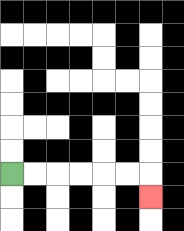{'start': '[0, 7]', 'end': '[6, 8]', 'path_directions': 'R,R,R,R,R,R,D', 'path_coordinates': '[[0, 7], [1, 7], [2, 7], [3, 7], [4, 7], [5, 7], [6, 7], [6, 8]]'}